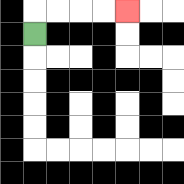{'start': '[1, 1]', 'end': '[5, 0]', 'path_directions': 'U,R,R,R,R', 'path_coordinates': '[[1, 1], [1, 0], [2, 0], [3, 0], [4, 0], [5, 0]]'}